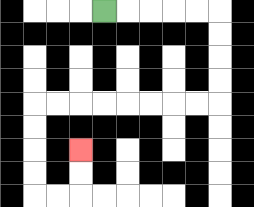{'start': '[4, 0]', 'end': '[3, 6]', 'path_directions': 'R,R,R,R,R,D,D,D,D,L,L,L,L,L,L,L,L,D,D,D,D,R,R,U,U', 'path_coordinates': '[[4, 0], [5, 0], [6, 0], [7, 0], [8, 0], [9, 0], [9, 1], [9, 2], [9, 3], [9, 4], [8, 4], [7, 4], [6, 4], [5, 4], [4, 4], [3, 4], [2, 4], [1, 4], [1, 5], [1, 6], [1, 7], [1, 8], [2, 8], [3, 8], [3, 7], [3, 6]]'}